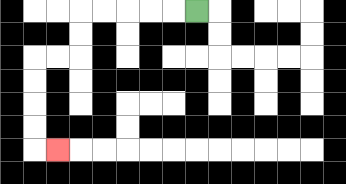{'start': '[8, 0]', 'end': '[2, 6]', 'path_directions': 'L,L,L,L,L,D,D,L,L,D,D,D,D,R', 'path_coordinates': '[[8, 0], [7, 0], [6, 0], [5, 0], [4, 0], [3, 0], [3, 1], [3, 2], [2, 2], [1, 2], [1, 3], [1, 4], [1, 5], [1, 6], [2, 6]]'}